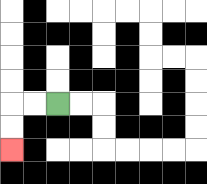{'start': '[2, 4]', 'end': '[0, 6]', 'path_directions': 'L,L,D,D', 'path_coordinates': '[[2, 4], [1, 4], [0, 4], [0, 5], [0, 6]]'}